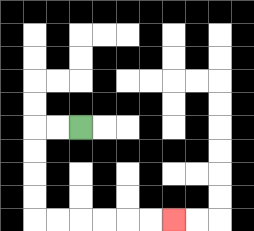{'start': '[3, 5]', 'end': '[7, 9]', 'path_directions': 'L,L,D,D,D,D,R,R,R,R,R,R', 'path_coordinates': '[[3, 5], [2, 5], [1, 5], [1, 6], [1, 7], [1, 8], [1, 9], [2, 9], [3, 9], [4, 9], [5, 9], [6, 9], [7, 9]]'}